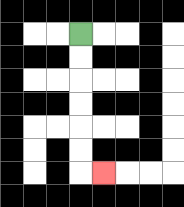{'start': '[3, 1]', 'end': '[4, 7]', 'path_directions': 'D,D,D,D,D,D,R', 'path_coordinates': '[[3, 1], [3, 2], [3, 3], [3, 4], [3, 5], [3, 6], [3, 7], [4, 7]]'}